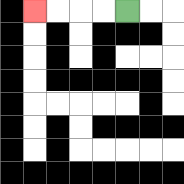{'start': '[5, 0]', 'end': '[1, 0]', 'path_directions': 'L,L,L,L', 'path_coordinates': '[[5, 0], [4, 0], [3, 0], [2, 0], [1, 0]]'}